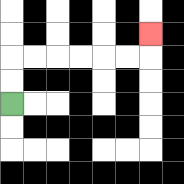{'start': '[0, 4]', 'end': '[6, 1]', 'path_directions': 'U,U,R,R,R,R,R,R,U', 'path_coordinates': '[[0, 4], [0, 3], [0, 2], [1, 2], [2, 2], [3, 2], [4, 2], [5, 2], [6, 2], [6, 1]]'}